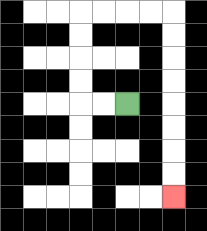{'start': '[5, 4]', 'end': '[7, 8]', 'path_directions': 'L,L,U,U,U,U,R,R,R,R,D,D,D,D,D,D,D,D', 'path_coordinates': '[[5, 4], [4, 4], [3, 4], [3, 3], [3, 2], [3, 1], [3, 0], [4, 0], [5, 0], [6, 0], [7, 0], [7, 1], [7, 2], [7, 3], [7, 4], [7, 5], [7, 6], [7, 7], [7, 8]]'}